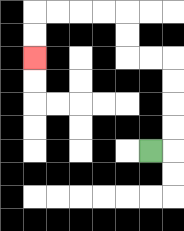{'start': '[6, 6]', 'end': '[1, 2]', 'path_directions': 'R,U,U,U,U,L,L,U,U,L,L,L,L,D,D', 'path_coordinates': '[[6, 6], [7, 6], [7, 5], [7, 4], [7, 3], [7, 2], [6, 2], [5, 2], [5, 1], [5, 0], [4, 0], [3, 0], [2, 0], [1, 0], [1, 1], [1, 2]]'}